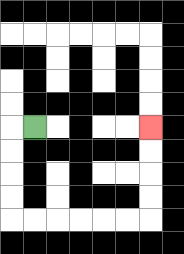{'start': '[1, 5]', 'end': '[6, 5]', 'path_directions': 'L,D,D,D,D,R,R,R,R,R,R,U,U,U,U', 'path_coordinates': '[[1, 5], [0, 5], [0, 6], [0, 7], [0, 8], [0, 9], [1, 9], [2, 9], [3, 9], [4, 9], [5, 9], [6, 9], [6, 8], [6, 7], [6, 6], [6, 5]]'}